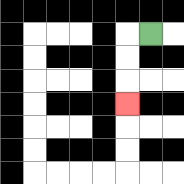{'start': '[6, 1]', 'end': '[5, 4]', 'path_directions': 'L,D,D,D', 'path_coordinates': '[[6, 1], [5, 1], [5, 2], [5, 3], [5, 4]]'}